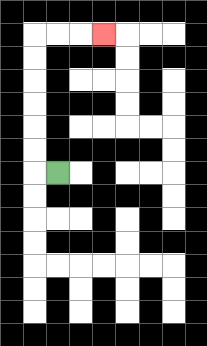{'start': '[2, 7]', 'end': '[4, 1]', 'path_directions': 'L,U,U,U,U,U,U,R,R,R', 'path_coordinates': '[[2, 7], [1, 7], [1, 6], [1, 5], [1, 4], [1, 3], [1, 2], [1, 1], [2, 1], [3, 1], [4, 1]]'}